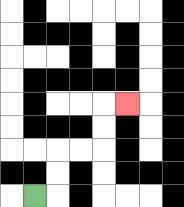{'start': '[1, 8]', 'end': '[5, 4]', 'path_directions': 'R,U,U,R,R,U,U,R', 'path_coordinates': '[[1, 8], [2, 8], [2, 7], [2, 6], [3, 6], [4, 6], [4, 5], [4, 4], [5, 4]]'}